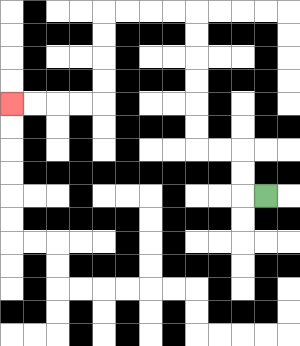{'start': '[11, 8]', 'end': '[0, 4]', 'path_directions': 'L,U,U,L,L,U,U,U,U,U,U,L,L,L,L,D,D,D,D,L,L,L,L', 'path_coordinates': '[[11, 8], [10, 8], [10, 7], [10, 6], [9, 6], [8, 6], [8, 5], [8, 4], [8, 3], [8, 2], [8, 1], [8, 0], [7, 0], [6, 0], [5, 0], [4, 0], [4, 1], [4, 2], [4, 3], [4, 4], [3, 4], [2, 4], [1, 4], [0, 4]]'}